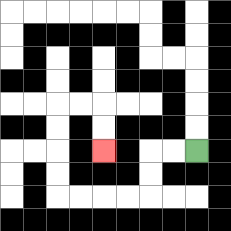{'start': '[8, 6]', 'end': '[4, 6]', 'path_directions': 'L,L,D,D,L,L,L,L,U,U,U,U,R,R,D,D', 'path_coordinates': '[[8, 6], [7, 6], [6, 6], [6, 7], [6, 8], [5, 8], [4, 8], [3, 8], [2, 8], [2, 7], [2, 6], [2, 5], [2, 4], [3, 4], [4, 4], [4, 5], [4, 6]]'}